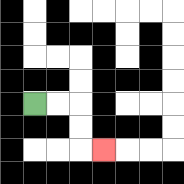{'start': '[1, 4]', 'end': '[4, 6]', 'path_directions': 'R,R,D,D,R', 'path_coordinates': '[[1, 4], [2, 4], [3, 4], [3, 5], [3, 6], [4, 6]]'}